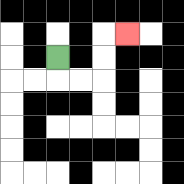{'start': '[2, 2]', 'end': '[5, 1]', 'path_directions': 'D,R,R,U,U,R', 'path_coordinates': '[[2, 2], [2, 3], [3, 3], [4, 3], [4, 2], [4, 1], [5, 1]]'}